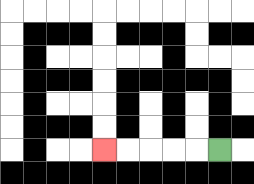{'start': '[9, 6]', 'end': '[4, 6]', 'path_directions': 'L,L,L,L,L', 'path_coordinates': '[[9, 6], [8, 6], [7, 6], [6, 6], [5, 6], [4, 6]]'}